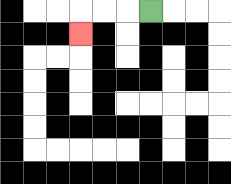{'start': '[6, 0]', 'end': '[3, 1]', 'path_directions': 'L,L,L,D', 'path_coordinates': '[[6, 0], [5, 0], [4, 0], [3, 0], [3, 1]]'}